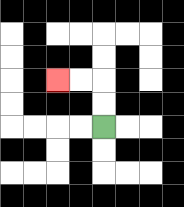{'start': '[4, 5]', 'end': '[2, 3]', 'path_directions': 'U,U,L,L', 'path_coordinates': '[[4, 5], [4, 4], [4, 3], [3, 3], [2, 3]]'}